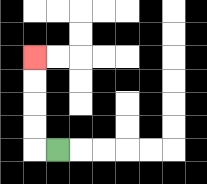{'start': '[2, 6]', 'end': '[1, 2]', 'path_directions': 'L,U,U,U,U', 'path_coordinates': '[[2, 6], [1, 6], [1, 5], [1, 4], [1, 3], [1, 2]]'}